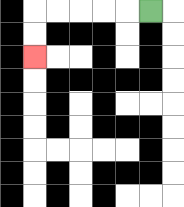{'start': '[6, 0]', 'end': '[1, 2]', 'path_directions': 'L,L,L,L,L,D,D', 'path_coordinates': '[[6, 0], [5, 0], [4, 0], [3, 0], [2, 0], [1, 0], [1, 1], [1, 2]]'}